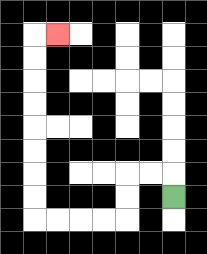{'start': '[7, 8]', 'end': '[2, 1]', 'path_directions': 'U,L,L,D,D,L,L,L,L,U,U,U,U,U,U,U,U,R', 'path_coordinates': '[[7, 8], [7, 7], [6, 7], [5, 7], [5, 8], [5, 9], [4, 9], [3, 9], [2, 9], [1, 9], [1, 8], [1, 7], [1, 6], [1, 5], [1, 4], [1, 3], [1, 2], [1, 1], [2, 1]]'}